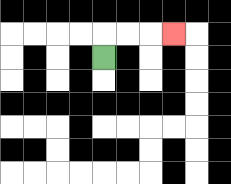{'start': '[4, 2]', 'end': '[7, 1]', 'path_directions': 'U,R,R,R', 'path_coordinates': '[[4, 2], [4, 1], [5, 1], [6, 1], [7, 1]]'}